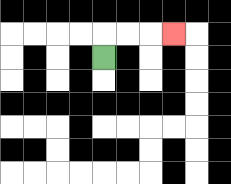{'start': '[4, 2]', 'end': '[7, 1]', 'path_directions': 'U,R,R,R', 'path_coordinates': '[[4, 2], [4, 1], [5, 1], [6, 1], [7, 1]]'}